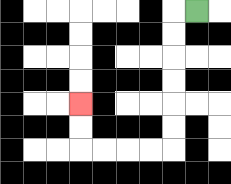{'start': '[8, 0]', 'end': '[3, 4]', 'path_directions': 'L,D,D,D,D,D,D,L,L,L,L,U,U', 'path_coordinates': '[[8, 0], [7, 0], [7, 1], [7, 2], [7, 3], [7, 4], [7, 5], [7, 6], [6, 6], [5, 6], [4, 6], [3, 6], [3, 5], [3, 4]]'}